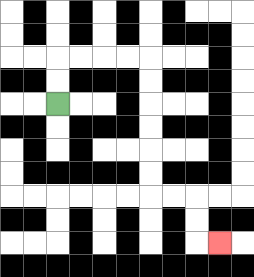{'start': '[2, 4]', 'end': '[9, 10]', 'path_directions': 'U,U,R,R,R,R,D,D,D,D,D,D,R,R,D,D,R', 'path_coordinates': '[[2, 4], [2, 3], [2, 2], [3, 2], [4, 2], [5, 2], [6, 2], [6, 3], [6, 4], [6, 5], [6, 6], [6, 7], [6, 8], [7, 8], [8, 8], [8, 9], [8, 10], [9, 10]]'}